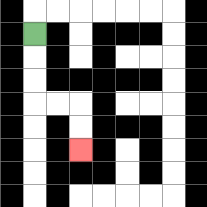{'start': '[1, 1]', 'end': '[3, 6]', 'path_directions': 'D,D,D,R,R,D,D', 'path_coordinates': '[[1, 1], [1, 2], [1, 3], [1, 4], [2, 4], [3, 4], [3, 5], [3, 6]]'}